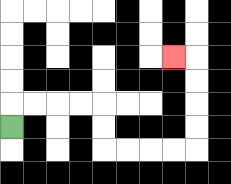{'start': '[0, 5]', 'end': '[7, 2]', 'path_directions': 'U,R,R,R,R,D,D,R,R,R,R,U,U,U,U,L', 'path_coordinates': '[[0, 5], [0, 4], [1, 4], [2, 4], [3, 4], [4, 4], [4, 5], [4, 6], [5, 6], [6, 6], [7, 6], [8, 6], [8, 5], [8, 4], [8, 3], [8, 2], [7, 2]]'}